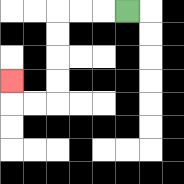{'start': '[5, 0]', 'end': '[0, 3]', 'path_directions': 'L,L,L,D,D,D,D,L,L,U', 'path_coordinates': '[[5, 0], [4, 0], [3, 0], [2, 0], [2, 1], [2, 2], [2, 3], [2, 4], [1, 4], [0, 4], [0, 3]]'}